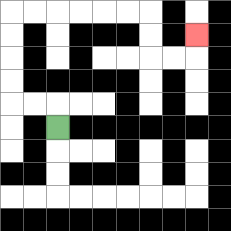{'start': '[2, 5]', 'end': '[8, 1]', 'path_directions': 'U,L,L,U,U,U,U,R,R,R,R,R,R,D,D,R,R,U', 'path_coordinates': '[[2, 5], [2, 4], [1, 4], [0, 4], [0, 3], [0, 2], [0, 1], [0, 0], [1, 0], [2, 0], [3, 0], [4, 0], [5, 0], [6, 0], [6, 1], [6, 2], [7, 2], [8, 2], [8, 1]]'}